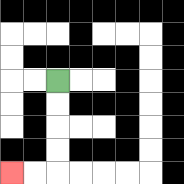{'start': '[2, 3]', 'end': '[0, 7]', 'path_directions': 'D,D,D,D,L,L', 'path_coordinates': '[[2, 3], [2, 4], [2, 5], [2, 6], [2, 7], [1, 7], [0, 7]]'}